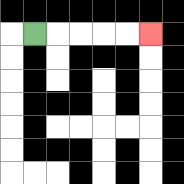{'start': '[1, 1]', 'end': '[6, 1]', 'path_directions': 'R,R,R,R,R', 'path_coordinates': '[[1, 1], [2, 1], [3, 1], [4, 1], [5, 1], [6, 1]]'}